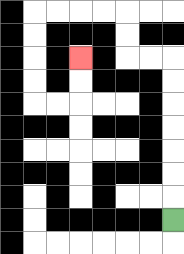{'start': '[7, 9]', 'end': '[3, 2]', 'path_directions': 'U,U,U,U,U,U,U,L,L,U,U,L,L,L,L,D,D,D,D,R,R,U,U', 'path_coordinates': '[[7, 9], [7, 8], [7, 7], [7, 6], [7, 5], [7, 4], [7, 3], [7, 2], [6, 2], [5, 2], [5, 1], [5, 0], [4, 0], [3, 0], [2, 0], [1, 0], [1, 1], [1, 2], [1, 3], [1, 4], [2, 4], [3, 4], [3, 3], [3, 2]]'}